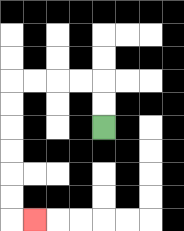{'start': '[4, 5]', 'end': '[1, 9]', 'path_directions': 'U,U,L,L,L,L,D,D,D,D,D,D,R', 'path_coordinates': '[[4, 5], [4, 4], [4, 3], [3, 3], [2, 3], [1, 3], [0, 3], [0, 4], [0, 5], [0, 6], [0, 7], [0, 8], [0, 9], [1, 9]]'}